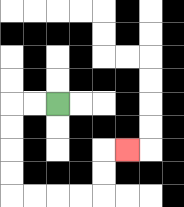{'start': '[2, 4]', 'end': '[5, 6]', 'path_directions': 'L,L,D,D,D,D,R,R,R,R,U,U,R', 'path_coordinates': '[[2, 4], [1, 4], [0, 4], [0, 5], [0, 6], [0, 7], [0, 8], [1, 8], [2, 8], [3, 8], [4, 8], [4, 7], [4, 6], [5, 6]]'}